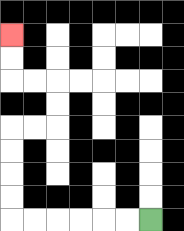{'start': '[6, 9]', 'end': '[0, 1]', 'path_directions': 'L,L,L,L,L,L,U,U,U,U,R,R,U,U,L,L,U,U', 'path_coordinates': '[[6, 9], [5, 9], [4, 9], [3, 9], [2, 9], [1, 9], [0, 9], [0, 8], [0, 7], [0, 6], [0, 5], [1, 5], [2, 5], [2, 4], [2, 3], [1, 3], [0, 3], [0, 2], [0, 1]]'}